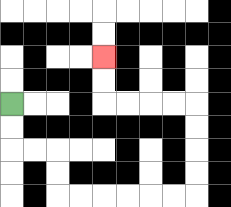{'start': '[0, 4]', 'end': '[4, 2]', 'path_directions': 'D,D,R,R,D,D,R,R,R,R,R,R,U,U,U,U,L,L,L,L,U,U', 'path_coordinates': '[[0, 4], [0, 5], [0, 6], [1, 6], [2, 6], [2, 7], [2, 8], [3, 8], [4, 8], [5, 8], [6, 8], [7, 8], [8, 8], [8, 7], [8, 6], [8, 5], [8, 4], [7, 4], [6, 4], [5, 4], [4, 4], [4, 3], [4, 2]]'}